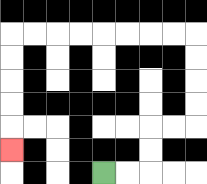{'start': '[4, 7]', 'end': '[0, 6]', 'path_directions': 'R,R,U,U,R,R,U,U,U,U,L,L,L,L,L,L,L,L,D,D,D,D,D', 'path_coordinates': '[[4, 7], [5, 7], [6, 7], [6, 6], [6, 5], [7, 5], [8, 5], [8, 4], [8, 3], [8, 2], [8, 1], [7, 1], [6, 1], [5, 1], [4, 1], [3, 1], [2, 1], [1, 1], [0, 1], [0, 2], [0, 3], [0, 4], [0, 5], [0, 6]]'}